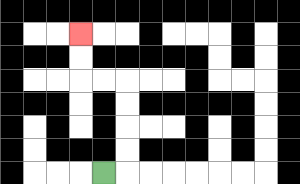{'start': '[4, 7]', 'end': '[3, 1]', 'path_directions': 'R,U,U,U,U,L,L,U,U', 'path_coordinates': '[[4, 7], [5, 7], [5, 6], [5, 5], [5, 4], [5, 3], [4, 3], [3, 3], [3, 2], [3, 1]]'}